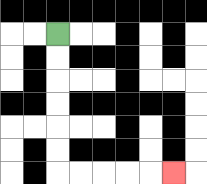{'start': '[2, 1]', 'end': '[7, 7]', 'path_directions': 'D,D,D,D,D,D,R,R,R,R,R', 'path_coordinates': '[[2, 1], [2, 2], [2, 3], [2, 4], [2, 5], [2, 6], [2, 7], [3, 7], [4, 7], [5, 7], [6, 7], [7, 7]]'}